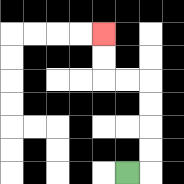{'start': '[5, 7]', 'end': '[4, 1]', 'path_directions': 'R,U,U,U,U,L,L,U,U', 'path_coordinates': '[[5, 7], [6, 7], [6, 6], [6, 5], [6, 4], [6, 3], [5, 3], [4, 3], [4, 2], [4, 1]]'}